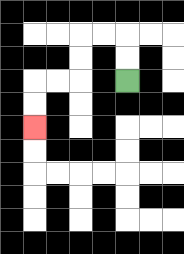{'start': '[5, 3]', 'end': '[1, 5]', 'path_directions': 'U,U,L,L,D,D,L,L,D,D', 'path_coordinates': '[[5, 3], [5, 2], [5, 1], [4, 1], [3, 1], [3, 2], [3, 3], [2, 3], [1, 3], [1, 4], [1, 5]]'}